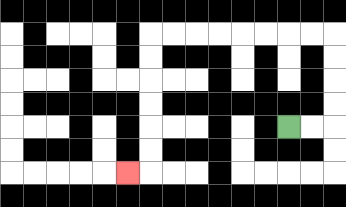{'start': '[12, 5]', 'end': '[5, 7]', 'path_directions': 'R,R,U,U,U,U,L,L,L,L,L,L,L,L,D,D,D,D,D,D,L', 'path_coordinates': '[[12, 5], [13, 5], [14, 5], [14, 4], [14, 3], [14, 2], [14, 1], [13, 1], [12, 1], [11, 1], [10, 1], [9, 1], [8, 1], [7, 1], [6, 1], [6, 2], [6, 3], [6, 4], [6, 5], [6, 6], [6, 7], [5, 7]]'}